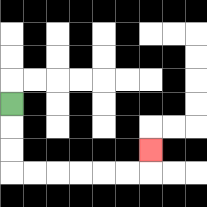{'start': '[0, 4]', 'end': '[6, 6]', 'path_directions': 'D,D,D,R,R,R,R,R,R,U', 'path_coordinates': '[[0, 4], [0, 5], [0, 6], [0, 7], [1, 7], [2, 7], [3, 7], [4, 7], [5, 7], [6, 7], [6, 6]]'}